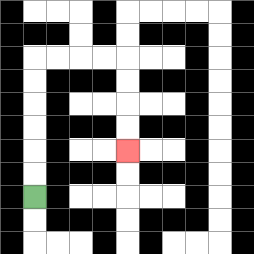{'start': '[1, 8]', 'end': '[5, 6]', 'path_directions': 'U,U,U,U,U,U,R,R,R,R,D,D,D,D', 'path_coordinates': '[[1, 8], [1, 7], [1, 6], [1, 5], [1, 4], [1, 3], [1, 2], [2, 2], [3, 2], [4, 2], [5, 2], [5, 3], [5, 4], [5, 5], [5, 6]]'}